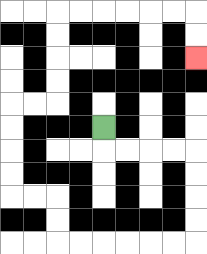{'start': '[4, 5]', 'end': '[8, 2]', 'path_directions': 'D,R,R,R,R,D,D,D,D,L,L,L,L,L,L,U,U,L,L,U,U,U,U,R,R,U,U,U,U,R,R,R,R,R,R,D,D', 'path_coordinates': '[[4, 5], [4, 6], [5, 6], [6, 6], [7, 6], [8, 6], [8, 7], [8, 8], [8, 9], [8, 10], [7, 10], [6, 10], [5, 10], [4, 10], [3, 10], [2, 10], [2, 9], [2, 8], [1, 8], [0, 8], [0, 7], [0, 6], [0, 5], [0, 4], [1, 4], [2, 4], [2, 3], [2, 2], [2, 1], [2, 0], [3, 0], [4, 0], [5, 0], [6, 0], [7, 0], [8, 0], [8, 1], [8, 2]]'}